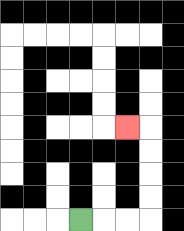{'start': '[3, 9]', 'end': '[5, 5]', 'path_directions': 'R,R,R,U,U,U,U,L', 'path_coordinates': '[[3, 9], [4, 9], [5, 9], [6, 9], [6, 8], [6, 7], [6, 6], [6, 5], [5, 5]]'}